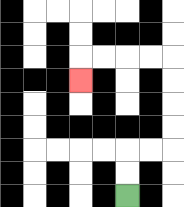{'start': '[5, 8]', 'end': '[3, 3]', 'path_directions': 'U,U,R,R,U,U,U,U,L,L,L,L,D', 'path_coordinates': '[[5, 8], [5, 7], [5, 6], [6, 6], [7, 6], [7, 5], [7, 4], [7, 3], [7, 2], [6, 2], [5, 2], [4, 2], [3, 2], [3, 3]]'}